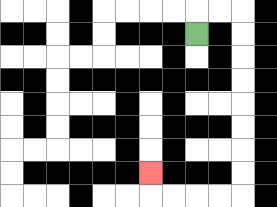{'start': '[8, 1]', 'end': '[6, 7]', 'path_directions': 'U,R,R,D,D,D,D,D,D,D,D,L,L,L,L,U', 'path_coordinates': '[[8, 1], [8, 0], [9, 0], [10, 0], [10, 1], [10, 2], [10, 3], [10, 4], [10, 5], [10, 6], [10, 7], [10, 8], [9, 8], [8, 8], [7, 8], [6, 8], [6, 7]]'}